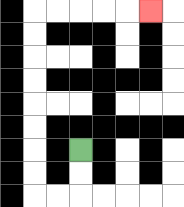{'start': '[3, 6]', 'end': '[6, 0]', 'path_directions': 'D,D,L,L,U,U,U,U,U,U,U,U,R,R,R,R,R', 'path_coordinates': '[[3, 6], [3, 7], [3, 8], [2, 8], [1, 8], [1, 7], [1, 6], [1, 5], [1, 4], [1, 3], [1, 2], [1, 1], [1, 0], [2, 0], [3, 0], [4, 0], [5, 0], [6, 0]]'}